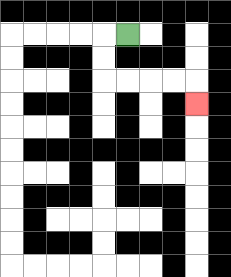{'start': '[5, 1]', 'end': '[8, 4]', 'path_directions': 'L,D,D,R,R,R,R,D', 'path_coordinates': '[[5, 1], [4, 1], [4, 2], [4, 3], [5, 3], [6, 3], [7, 3], [8, 3], [8, 4]]'}